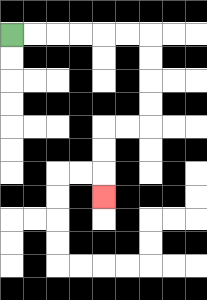{'start': '[0, 1]', 'end': '[4, 8]', 'path_directions': 'R,R,R,R,R,R,D,D,D,D,L,L,D,D,D', 'path_coordinates': '[[0, 1], [1, 1], [2, 1], [3, 1], [4, 1], [5, 1], [6, 1], [6, 2], [6, 3], [6, 4], [6, 5], [5, 5], [4, 5], [4, 6], [4, 7], [4, 8]]'}